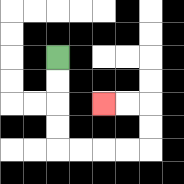{'start': '[2, 2]', 'end': '[4, 4]', 'path_directions': 'D,D,D,D,R,R,R,R,U,U,L,L', 'path_coordinates': '[[2, 2], [2, 3], [2, 4], [2, 5], [2, 6], [3, 6], [4, 6], [5, 6], [6, 6], [6, 5], [6, 4], [5, 4], [4, 4]]'}